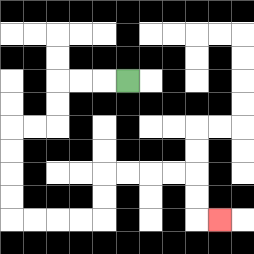{'start': '[5, 3]', 'end': '[9, 9]', 'path_directions': 'L,L,L,D,D,L,L,D,D,D,D,R,R,R,R,U,U,R,R,R,R,D,D,R', 'path_coordinates': '[[5, 3], [4, 3], [3, 3], [2, 3], [2, 4], [2, 5], [1, 5], [0, 5], [0, 6], [0, 7], [0, 8], [0, 9], [1, 9], [2, 9], [3, 9], [4, 9], [4, 8], [4, 7], [5, 7], [6, 7], [7, 7], [8, 7], [8, 8], [8, 9], [9, 9]]'}